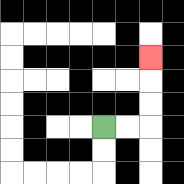{'start': '[4, 5]', 'end': '[6, 2]', 'path_directions': 'R,R,U,U,U', 'path_coordinates': '[[4, 5], [5, 5], [6, 5], [6, 4], [6, 3], [6, 2]]'}